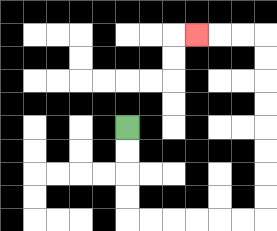{'start': '[5, 5]', 'end': '[8, 1]', 'path_directions': 'D,D,D,D,R,R,R,R,R,R,U,U,U,U,U,U,U,U,L,L,L', 'path_coordinates': '[[5, 5], [5, 6], [5, 7], [5, 8], [5, 9], [6, 9], [7, 9], [8, 9], [9, 9], [10, 9], [11, 9], [11, 8], [11, 7], [11, 6], [11, 5], [11, 4], [11, 3], [11, 2], [11, 1], [10, 1], [9, 1], [8, 1]]'}